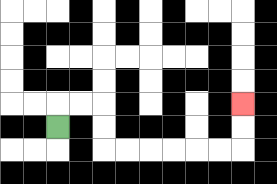{'start': '[2, 5]', 'end': '[10, 4]', 'path_directions': 'U,R,R,D,D,R,R,R,R,R,R,U,U', 'path_coordinates': '[[2, 5], [2, 4], [3, 4], [4, 4], [4, 5], [4, 6], [5, 6], [6, 6], [7, 6], [8, 6], [9, 6], [10, 6], [10, 5], [10, 4]]'}